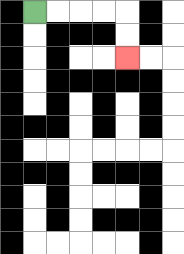{'start': '[1, 0]', 'end': '[5, 2]', 'path_directions': 'R,R,R,R,D,D', 'path_coordinates': '[[1, 0], [2, 0], [3, 0], [4, 0], [5, 0], [5, 1], [5, 2]]'}